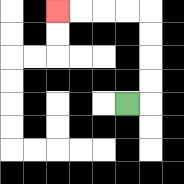{'start': '[5, 4]', 'end': '[2, 0]', 'path_directions': 'R,U,U,U,U,L,L,L,L', 'path_coordinates': '[[5, 4], [6, 4], [6, 3], [6, 2], [6, 1], [6, 0], [5, 0], [4, 0], [3, 0], [2, 0]]'}